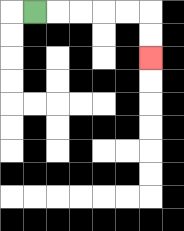{'start': '[1, 0]', 'end': '[6, 2]', 'path_directions': 'R,R,R,R,R,D,D', 'path_coordinates': '[[1, 0], [2, 0], [3, 0], [4, 0], [5, 0], [6, 0], [6, 1], [6, 2]]'}